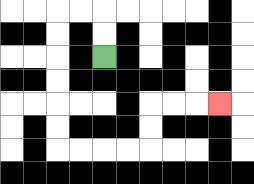{'start': '[4, 2]', 'end': '[9, 4]', 'path_directions': 'U,U,L,L,D,D,D,D,D,D,R,R,R,R,U,U,R,R,R', 'path_coordinates': '[[4, 2], [4, 1], [4, 0], [3, 0], [2, 0], [2, 1], [2, 2], [2, 3], [2, 4], [2, 5], [2, 6], [3, 6], [4, 6], [5, 6], [6, 6], [6, 5], [6, 4], [7, 4], [8, 4], [9, 4]]'}